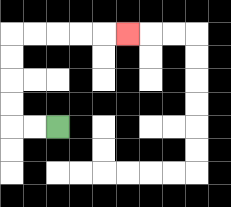{'start': '[2, 5]', 'end': '[5, 1]', 'path_directions': 'L,L,U,U,U,U,R,R,R,R,R', 'path_coordinates': '[[2, 5], [1, 5], [0, 5], [0, 4], [0, 3], [0, 2], [0, 1], [1, 1], [2, 1], [3, 1], [4, 1], [5, 1]]'}